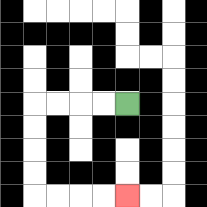{'start': '[5, 4]', 'end': '[5, 8]', 'path_directions': 'L,L,L,L,D,D,D,D,R,R,R,R', 'path_coordinates': '[[5, 4], [4, 4], [3, 4], [2, 4], [1, 4], [1, 5], [1, 6], [1, 7], [1, 8], [2, 8], [3, 8], [4, 8], [5, 8]]'}